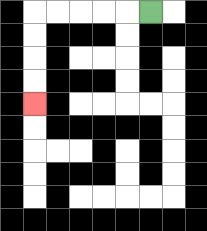{'start': '[6, 0]', 'end': '[1, 4]', 'path_directions': 'L,L,L,L,L,D,D,D,D', 'path_coordinates': '[[6, 0], [5, 0], [4, 0], [3, 0], [2, 0], [1, 0], [1, 1], [1, 2], [1, 3], [1, 4]]'}